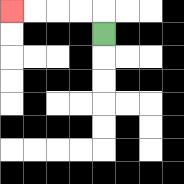{'start': '[4, 1]', 'end': '[0, 0]', 'path_directions': 'U,L,L,L,L', 'path_coordinates': '[[4, 1], [4, 0], [3, 0], [2, 0], [1, 0], [0, 0]]'}